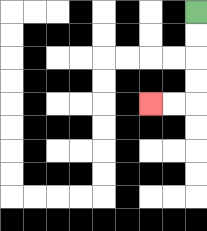{'start': '[8, 0]', 'end': '[6, 4]', 'path_directions': 'D,D,D,D,L,L', 'path_coordinates': '[[8, 0], [8, 1], [8, 2], [8, 3], [8, 4], [7, 4], [6, 4]]'}